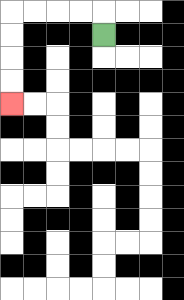{'start': '[4, 1]', 'end': '[0, 4]', 'path_directions': 'U,L,L,L,L,D,D,D,D', 'path_coordinates': '[[4, 1], [4, 0], [3, 0], [2, 0], [1, 0], [0, 0], [0, 1], [0, 2], [0, 3], [0, 4]]'}